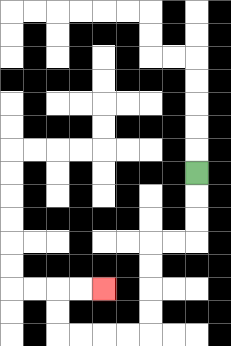{'start': '[8, 7]', 'end': '[4, 12]', 'path_directions': 'D,D,D,L,L,D,D,D,D,L,L,L,L,U,U,R,R', 'path_coordinates': '[[8, 7], [8, 8], [8, 9], [8, 10], [7, 10], [6, 10], [6, 11], [6, 12], [6, 13], [6, 14], [5, 14], [4, 14], [3, 14], [2, 14], [2, 13], [2, 12], [3, 12], [4, 12]]'}